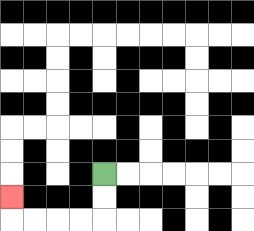{'start': '[4, 7]', 'end': '[0, 8]', 'path_directions': 'D,D,L,L,L,L,U', 'path_coordinates': '[[4, 7], [4, 8], [4, 9], [3, 9], [2, 9], [1, 9], [0, 9], [0, 8]]'}